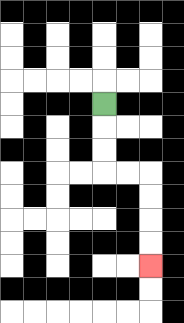{'start': '[4, 4]', 'end': '[6, 11]', 'path_directions': 'D,D,D,R,R,D,D,D,D', 'path_coordinates': '[[4, 4], [4, 5], [4, 6], [4, 7], [5, 7], [6, 7], [6, 8], [6, 9], [6, 10], [6, 11]]'}